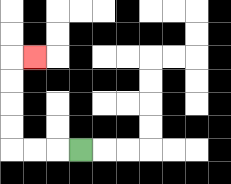{'start': '[3, 6]', 'end': '[1, 2]', 'path_directions': 'L,L,L,U,U,U,U,R', 'path_coordinates': '[[3, 6], [2, 6], [1, 6], [0, 6], [0, 5], [0, 4], [0, 3], [0, 2], [1, 2]]'}